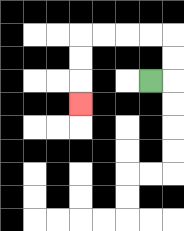{'start': '[6, 3]', 'end': '[3, 4]', 'path_directions': 'R,U,U,L,L,L,L,D,D,D', 'path_coordinates': '[[6, 3], [7, 3], [7, 2], [7, 1], [6, 1], [5, 1], [4, 1], [3, 1], [3, 2], [3, 3], [3, 4]]'}